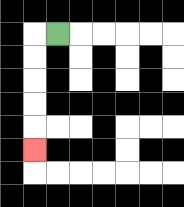{'start': '[2, 1]', 'end': '[1, 6]', 'path_directions': 'L,D,D,D,D,D', 'path_coordinates': '[[2, 1], [1, 1], [1, 2], [1, 3], [1, 4], [1, 5], [1, 6]]'}